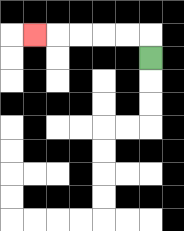{'start': '[6, 2]', 'end': '[1, 1]', 'path_directions': 'U,L,L,L,L,L', 'path_coordinates': '[[6, 2], [6, 1], [5, 1], [4, 1], [3, 1], [2, 1], [1, 1]]'}